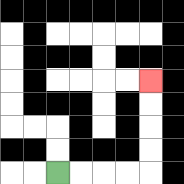{'start': '[2, 7]', 'end': '[6, 3]', 'path_directions': 'R,R,R,R,U,U,U,U', 'path_coordinates': '[[2, 7], [3, 7], [4, 7], [5, 7], [6, 7], [6, 6], [6, 5], [6, 4], [6, 3]]'}